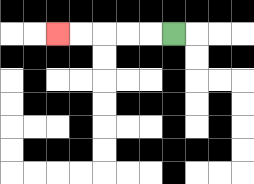{'start': '[7, 1]', 'end': '[2, 1]', 'path_directions': 'L,L,L,L,L', 'path_coordinates': '[[7, 1], [6, 1], [5, 1], [4, 1], [3, 1], [2, 1]]'}